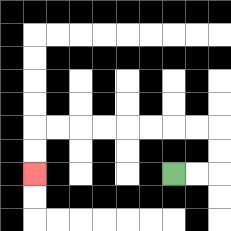{'start': '[7, 7]', 'end': '[1, 7]', 'path_directions': 'R,R,U,U,L,L,L,L,L,L,L,L,D,D', 'path_coordinates': '[[7, 7], [8, 7], [9, 7], [9, 6], [9, 5], [8, 5], [7, 5], [6, 5], [5, 5], [4, 5], [3, 5], [2, 5], [1, 5], [1, 6], [1, 7]]'}